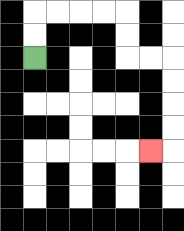{'start': '[1, 2]', 'end': '[6, 6]', 'path_directions': 'U,U,R,R,R,R,D,D,R,R,D,D,D,D,L', 'path_coordinates': '[[1, 2], [1, 1], [1, 0], [2, 0], [3, 0], [4, 0], [5, 0], [5, 1], [5, 2], [6, 2], [7, 2], [7, 3], [7, 4], [7, 5], [7, 6], [6, 6]]'}